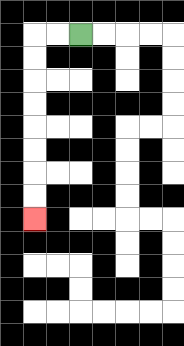{'start': '[3, 1]', 'end': '[1, 9]', 'path_directions': 'L,L,D,D,D,D,D,D,D,D', 'path_coordinates': '[[3, 1], [2, 1], [1, 1], [1, 2], [1, 3], [1, 4], [1, 5], [1, 6], [1, 7], [1, 8], [1, 9]]'}